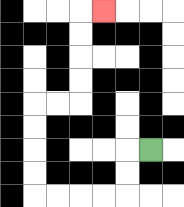{'start': '[6, 6]', 'end': '[4, 0]', 'path_directions': 'L,D,D,L,L,L,L,U,U,U,U,R,R,U,U,U,U,R', 'path_coordinates': '[[6, 6], [5, 6], [5, 7], [5, 8], [4, 8], [3, 8], [2, 8], [1, 8], [1, 7], [1, 6], [1, 5], [1, 4], [2, 4], [3, 4], [3, 3], [3, 2], [3, 1], [3, 0], [4, 0]]'}